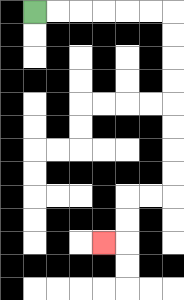{'start': '[1, 0]', 'end': '[4, 10]', 'path_directions': 'R,R,R,R,R,R,D,D,D,D,D,D,D,D,L,L,D,D,L', 'path_coordinates': '[[1, 0], [2, 0], [3, 0], [4, 0], [5, 0], [6, 0], [7, 0], [7, 1], [7, 2], [7, 3], [7, 4], [7, 5], [7, 6], [7, 7], [7, 8], [6, 8], [5, 8], [5, 9], [5, 10], [4, 10]]'}